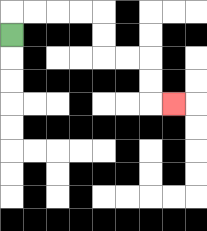{'start': '[0, 1]', 'end': '[7, 4]', 'path_directions': 'U,R,R,R,R,D,D,R,R,D,D,R', 'path_coordinates': '[[0, 1], [0, 0], [1, 0], [2, 0], [3, 0], [4, 0], [4, 1], [4, 2], [5, 2], [6, 2], [6, 3], [6, 4], [7, 4]]'}